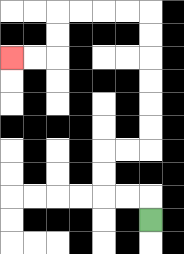{'start': '[6, 9]', 'end': '[0, 2]', 'path_directions': 'U,L,L,U,U,R,R,U,U,U,U,U,U,L,L,L,L,D,D,L,L', 'path_coordinates': '[[6, 9], [6, 8], [5, 8], [4, 8], [4, 7], [4, 6], [5, 6], [6, 6], [6, 5], [6, 4], [6, 3], [6, 2], [6, 1], [6, 0], [5, 0], [4, 0], [3, 0], [2, 0], [2, 1], [2, 2], [1, 2], [0, 2]]'}